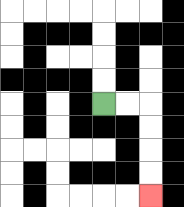{'start': '[4, 4]', 'end': '[6, 8]', 'path_directions': 'R,R,D,D,D,D', 'path_coordinates': '[[4, 4], [5, 4], [6, 4], [6, 5], [6, 6], [6, 7], [6, 8]]'}